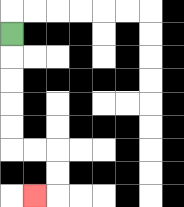{'start': '[0, 1]', 'end': '[1, 8]', 'path_directions': 'D,D,D,D,D,R,R,D,D,L', 'path_coordinates': '[[0, 1], [0, 2], [0, 3], [0, 4], [0, 5], [0, 6], [1, 6], [2, 6], [2, 7], [2, 8], [1, 8]]'}